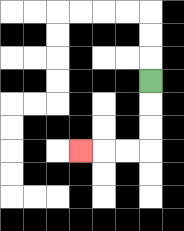{'start': '[6, 3]', 'end': '[3, 6]', 'path_directions': 'D,D,D,L,L,L', 'path_coordinates': '[[6, 3], [6, 4], [6, 5], [6, 6], [5, 6], [4, 6], [3, 6]]'}